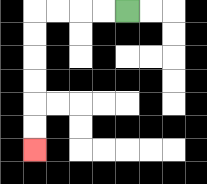{'start': '[5, 0]', 'end': '[1, 6]', 'path_directions': 'L,L,L,L,D,D,D,D,D,D', 'path_coordinates': '[[5, 0], [4, 0], [3, 0], [2, 0], [1, 0], [1, 1], [1, 2], [1, 3], [1, 4], [1, 5], [1, 6]]'}